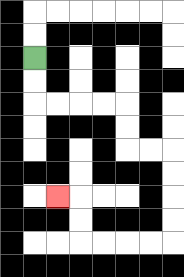{'start': '[1, 2]', 'end': '[2, 8]', 'path_directions': 'D,D,R,R,R,R,D,D,R,R,D,D,D,D,L,L,L,L,U,U,L', 'path_coordinates': '[[1, 2], [1, 3], [1, 4], [2, 4], [3, 4], [4, 4], [5, 4], [5, 5], [5, 6], [6, 6], [7, 6], [7, 7], [7, 8], [7, 9], [7, 10], [6, 10], [5, 10], [4, 10], [3, 10], [3, 9], [3, 8], [2, 8]]'}